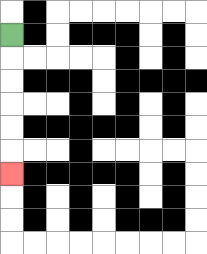{'start': '[0, 1]', 'end': '[0, 7]', 'path_directions': 'D,D,D,D,D,D', 'path_coordinates': '[[0, 1], [0, 2], [0, 3], [0, 4], [0, 5], [0, 6], [0, 7]]'}